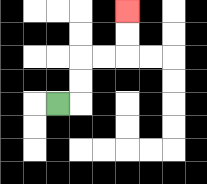{'start': '[2, 4]', 'end': '[5, 0]', 'path_directions': 'R,U,U,R,R,U,U', 'path_coordinates': '[[2, 4], [3, 4], [3, 3], [3, 2], [4, 2], [5, 2], [5, 1], [5, 0]]'}